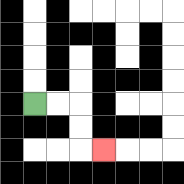{'start': '[1, 4]', 'end': '[4, 6]', 'path_directions': 'R,R,D,D,R', 'path_coordinates': '[[1, 4], [2, 4], [3, 4], [3, 5], [3, 6], [4, 6]]'}